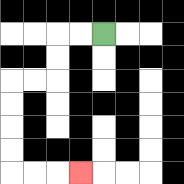{'start': '[4, 1]', 'end': '[3, 7]', 'path_directions': 'L,L,D,D,L,L,D,D,D,D,R,R,R', 'path_coordinates': '[[4, 1], [3, 1], [2, 1], [2, 2], [2, 3], [1, 3], [0, 3], [0, 4], [0, 5], [0, 6], [0, 7], [1, 7], [2, 7], [3, 7]]'}